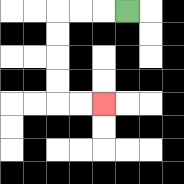{'start': '[5, 0]', 'end': '[4, 4]', 'path_directions': 'L,L,L,D,D,D,D,R,R', 'path_coordinates': '[[5, 0], [4, 0], [3, 0], [2, 0], [2, 1], [2, 2], [2, 3], [2, 4], [3, 4], [4, 4]]'}